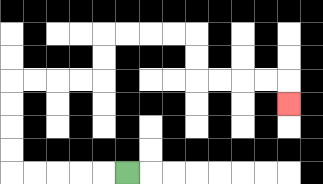{'start': '[5, 7]', 'end': '[12, 4]', 'path_directions': 'L,L,L,L,L,U,U,U,U,R,R,R,R,U,U,R,R,R,R,D,D,R,R,R,R,D', 'path_coordinates': '[[5, 7], [4, 7], [3, 7], [2, 7], [1, 7], [0, 7], [0, 6], [0, 5], [0, 4], [0, 3], [1, 3], [2, 3], [3, 3], [4, 3], [4, 2], [4, 1], [5, 1], [6, 1], [7, 1], [8, 1], [8, 2], [8, 3], [9, 3], [10, 3], [11, 3], [12, 3], [12, 4]]'}